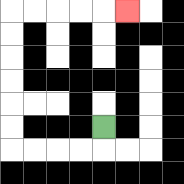{'start': '[4, 5]', 'end': '[5, 0]', 'path_directions': 'D,L,L,L,L,U,U,U,U,U,U,R,R,R,R,R', 'path_coordinates': '[[4, 5], [4, 6], [3, 6], [2, 6], [1, 6], [0, 6], [0, 5], [0, 4], [0, 3], [0, 2], [0, 1], [0, 0], [1, 0], [2, 0], [3, 0], [4, 0], [5, 0]]'}